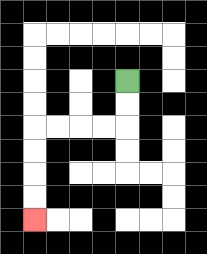{'start': '[5, 3]', 'end': '[1, 9]', 'path_directions': 'D,D,L,L,L,L,D,D,D,D', 'path_coordinates': '[[5, 3], [5, 4], [5, 5], [4, 5], [3, 5], [2, 5], [1, 5], [1, 6], [1, 7], [1, 8], [1, 9]]'}